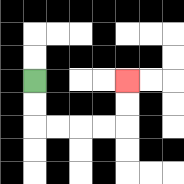{'start': '[1, 3]', 'end': '[5, 3]', 'path_directions': 'D,D,R,R,R,R,U,U', 'path_coordinates': '[[1, 3], [1, 4], [1, 5], [2, 5], [3, 5], [4, 5], [5, 5], [5, 4], [5, 3]]'}